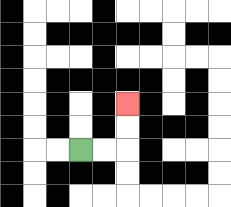{'start': '[3, 6]', 'end': '[5, 4]', 'path_directions': 'R,R,U,U', 'path_coordinates': '[[3, 6], [4, 6], [5, 6], [5, 5], [5, 4]]'}